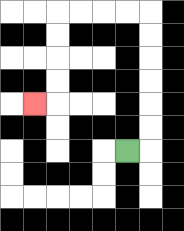{'start': '[5, 6]', 'end': '[1, 4]', 'path_directions': 'R,U,U,U,U,U,U,L,L,L,L,D,D,D,D,L', 'path_coordinates': '[[5, 6], [6, 6], [6, 5], [6, 4], [6, 3], [6, 2], [6, 1], [6, 0], [5, 0], [4, 0], [3, 0], [2, 0], [2, 1], [2, 2], [2, 3], [2, 4], [1, 4]]'}